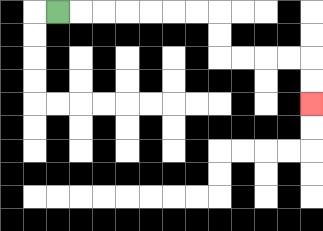{'start': '[2, 0]', 'end': '[13, 4]', 'path_directions': 'R,R,R,R,R,R,R,D,D,R,R,R,R,D,D', 'path_coordinates': '[[2, 0], [3, 0], [4, 0], [5, 0], [6, 0], [7, 0], [8, 0], [9, 0], [9, 1], [9, 2], [10, 2], [11, 2], [12, 2], [13, 2], [13, 3], [13, 4]]'}